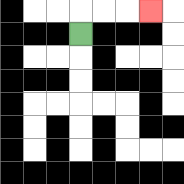{'start': '[3, 1]', 'end': '[6, 0]', 'path_directions': 'U,R,R,R', 'path_coordinates': '[[3, 1], [3, 0], [4, 0], [5, 0], [6, 0]]'}